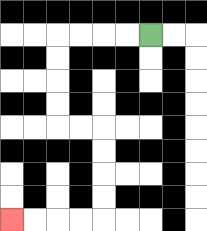{'start': '[6, 1]', 'end': '[0, 9]', 'path_directions': 'L,L,L,L,D,D,D,D,R,R,D,D,D,D,L,L,L,L', 'path_coordinates': '[[6, 1], [5, 1], [4, 1], [3, 1], [2, 1], [2, 2], [2, 3], [2, 4], [2, 5], [3, 5], [4, 5], [4, 6], [4, 7], [4, 8], [4, 9], [3, 9], [2, 9], [1, 9], [0, 9]]'}